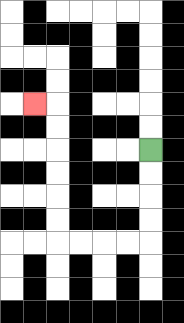{'start': '[6, 6]', 'end': '[1, 4]', 'path_directions': 'D,D,D,D,L,L,L,L,U,U,U,U,U,U,L', 'path_coordinates': '[[6, 6], [6, 7], [6, 8], [6, 9], [6, 10], [5, 10], [4, 10], [3, 10], [2, 10], [2, 9], [2, 8], [2, 7], [2, 6], [2, 5], [2, 4], [1, 4]]'}